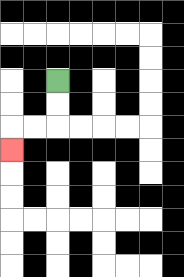{'start': '[2, 3]', 'end': '[0, 6]', 'path_directions': 'D,D,L,L,D', 'path_coordinates': '[[2, 3], [2, 4], [2, 5], [1, 5], [0, 5], [0, 6]]'}